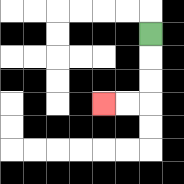{'start': '[6, 1]', 'end': '[4, 4]', 'path_directions': 'D,D,D,L,L', 'path_coordinates': '[[6, 1], [6, 2], [6, 3], [6, 4], [5, 4], [4, 4]]'}